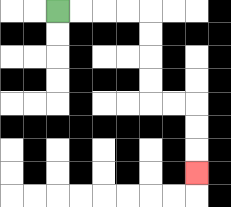{'start': '[2, 0]', 'end': '[8, 7]', 'path_directions': 'R,R,R,R,D,D,D,D,R,R,D,D,D', 'path_coordinates': '[[2, 0], [3, 0], [4, 0], [5, 0], [6, 0], [6, 1], [6, 2], [6, 3], [6, 4], [7, 4], [8, 4], [8, 5], [8, 6], [8, 7]]'}